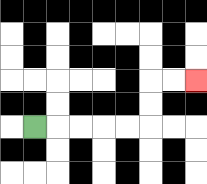{'start': '[1, 5]', 'end': '[8, 3]', 'path_directions': 'R,R,R,R,R,U,U,R,R', 'path_coordinates': '[[1, 5], [2, 5], [3, 5], [4, 5], [5, 5], [6, 5], [6, 4], [6, 3], [7, 3], [8, 3]]'}